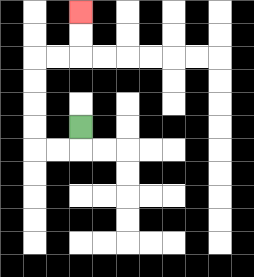{'start': '[3, 5]', 'end': '[3, 0]', 'path_directions': 'D,L,L,U,U,U,U,R,R,U,U', 'path_coordinates': '[[3, 5], [3, 6], [2, 6], [1, 6], [1, 5], [1, 4], [1, 3], [1, 2], [2, 2], [3, 2], [3, 1], [3, 0]]'}